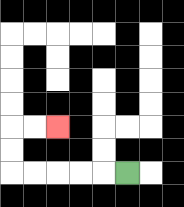{'start': '[5, 7]', 'end': '[2, 5]', 'path_directions': 'L,L,L,L,L,U,U,R,R', 'path_coordinates': '[[5, 7], [4, 7], [3, 7], [2, 7], [1, 7], [0, 7], [0, 6], [0, 5], [1, 5], [2, 5]]'}